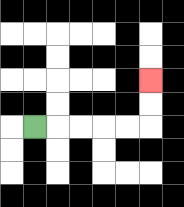{'start': '[1, 5]', 'end': '[6, 3]', 'path_directions': 'R,R,R,R,R,U,U', 'path_coordinates': '[[1, 5], [2, 5], [3, 5], [4, 5], [5, 5], [6, 5], [6, 4], [6, 3]]'}